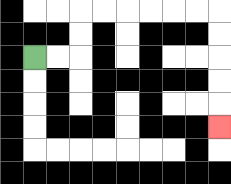{'start': '[1, 2]', 'end': '[9, 5]', 'path_directions': 'R,R,U,U,R,R,R,R,R,R,D,D,D,D,D', 'path_coordinates': '[[1, 2], [2, 2], [3, 2], [3, 1], [3, 0], [4, 0], [5, 0], [6, 0], [7, 0], [8, 0], [9, 0], [9, 1], [9, 2], [9, 3], [9, 4], [9, 5]]'}